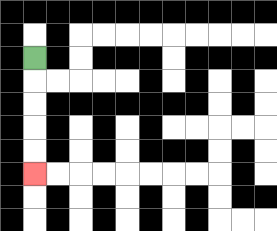{'start': '[1, 2]', 'end': '[1, 7]', 'path_directions': 'D,D,D,D,D', 'path_coordinates': '[[1, 2], [1, 3], [1, 4], [1, 5], [1, 6], [1, 7]]'}